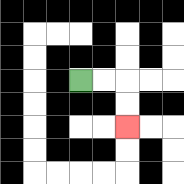{'start': '[3, 3]', 'end': '[5, 5]', 'path_directions': 'R,R,D,D', 'path_coordinates': '[[3, 3], [4, 3], [5, 3], [5, 4], [5, 5]]'}